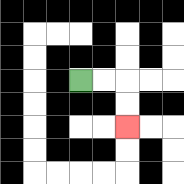{'start': '[3, 3]', 'end': '[5, 5]', 'path_directions': 'R,R,D,D', 'path_coordinates': '[[3, 3], [4, 3], [5, 3], [5, 4], [5, 5]]'}